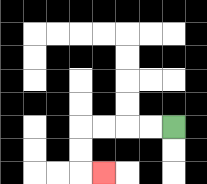{'start': '[7, 5]', 'end': '[4, 7]', 'path_directions': 'L,L,L,L,D,D,R', 'path_coordinates': '[[7, 5], [6, 5], [5, 5], [4, 5], [3, 5], [3, 6], [3, 7], [4, 7]]'}